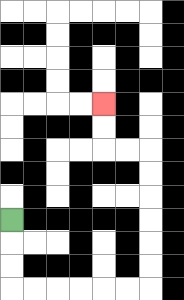{'start': '[0, 9]', 'end': '[4, 4]', 'path_directions': 'D,D,D,R,R,R,R,R,R,U,U,U,U,U,U,L,L,U,U', 'path_coordinates': '[[0, 9], [0, 10], [0, 11], [0, 12], [1, 12], [2, 12], [3, 12], [4, 12], [5, 12], [6, 12], [6, 11], [6, 10], [6, 9], [6, 8], [6, 7], [6, 6], [5, 6], [4, 6], [4, 5], [4, 4]]'}